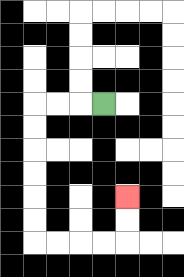{'start': '[4, 4]', 'end': '[5, 8]', 'path_directions': 'L,L,L,D,D,D,D,D,D,R,R,R,R,U,U', 'path_coordinates': '[[4, 4], [3, 4], [2, 4], [1, 4], [1, 5], [1, 6], [1, 7], [1, 8], [1, 9], [1, 10], [2, 10], [3, 10], [4, 10], [5, 10], [5, 9], [5, 8]]'}